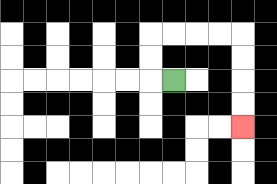{'start': '[7, 3]', 'end': '[10, 5]', 'path_directions': 'L,U,U,R,R,R,R,D,D,D,D', 'path_coordinates': '[[7, 3], [6, 3], [6, 2], [6, 1], [7, 1], [8, 1], [9, 1], [10, 1], [10, 2], [10, 3], [10, 4], [10, 5]]'}